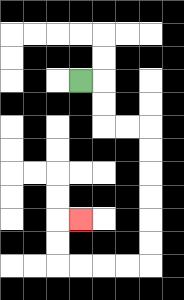{'start': '[3, 3]', 'end': '[3, 9]', 'path_directions': 'R,D,D,R,R,D,D,D,D,D,D,L,L,L,L,U,U,R', 'path_coordinates': '[[3, 3], [4, 3], [4, 4], [4, 5], [5, 5], [6, 5], [6, 6], [6, 7], [6, 8], [6, 9], [6, 10], [6, 11], [5, 11], [4, 11], [3, 11], [2, 11], [2, 10], [2, 9], [3, 9]]'}